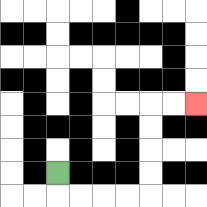{'start': '[2, 7]', 'end': '[8, 4]', 'path_directions': 'D,R,R,R,R,U,U,U,U,R,R', 'path_coordinates': '[[2, 7], [2, 8], [3, 8], [4, 8], [5, 8], [6, 8], [6, 7], [6, 6], [6, 5], [6, 4], [7, 4], [8, 4]]'}